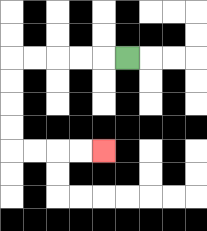{'start': '[5, 2]', 'end': '[4, 6]', 'path_directions': 'L,L,L,L,L,D,D,D,D,R,R,R,R', 'path_coordinates': '[[5, 2], [4, 2], [3, 2], [2, 2], [1, 2], [0, 2], [0, 3], [0, 4], [0, 5], [0, 6], [1, 6], [2, 6], [3, 6], [4, 6]]'}